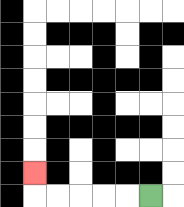{'start': '[6, 8]', 'end': '[1, 7]', 'path_directions': 'L,L,L,L,L,U', 'path_coordinates': '[[6, 8], [5, 8], [4, 8], [3, 8], [2, 8], [1, 8], [1, 7]]'}